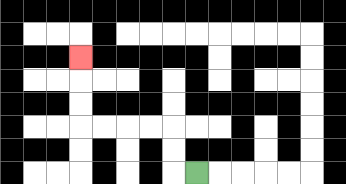{'start': '[8, 7]', 'end': '[3, 2]', 'path_directions': 'L,U,U,L,L,L,L,U,U,U', 'path_coordinates': '[[8, 7], [7, 7], [7, 6], [7, 5], [6, 5], [5, 5], [4, 5], [3, 5], [3, 4], [3, 3], [3, 2]]'}